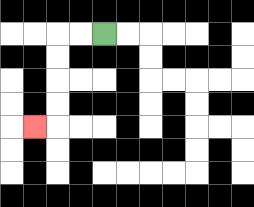{'start': '[4, 1]', 'end': '[1, 5]', 'path_directions': 'L,L,D,D,D,D,L', 'path_coordinates': '[[4, 1], [3, 1], [2, 1], [2, 2], [2, 3], [2, 4], [2, 5], [1, 5]]'}